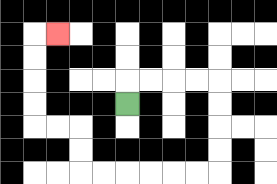{'start': '[5, 4]', 'end': '[2, 1]', 'path_directions': 'U,R,R,R,R,D,D,D,D,L,L,L,L,L,L,U,U,L,L,U,U,U,U,R', 'path_coordinates': '[[5, 4], [5, 3], [6, 3], [7, 3], [8, 3], [9, 3], [9, 4], [9, 5], [9, 6], [9, 7], [8, 7], [7, 7], [6, 7], [5, 7], [4, 7], [3, 7], [3, 6], [3, 5], [2, 5], [1, 5], [1, 4], [1, 3], [1, 2], [1, 1], [2, 1]]'}